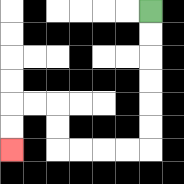{'start': '[6, 0]', 'end': '[0, 6]', 'path_directions': 'D,D,D,D,D,D,L,L,L,L,U,U,L,L,D,D', 'path_coordinates': '[[6, 0], [6, 1], [6, 2], [6, 3], [6, 4], [6, 5], [6, 6], [5, 6], [4, 6], [3, 6], [2, 6], [2, 5], [2, 4], [1, 4], [0, 4], [0, 5], [0, 6]]'}